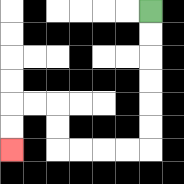{'start': '[6, 0]', 'end': '[0, 6]', 'path_directions': 'D,D,D,D,D,D,L,L,L,L,U,U,L,L,D,D', 'path_coordinates': '[[6, 0], [6, 1], [6, 2], [6, 3], [6, 4], [6, 5], [6, 6], [5, 6], [4, 6], [3, 6], [2, 6], [2, 5], [2, 4], [1, 4], [0, 4], [0, 5], [0, 6]]'}